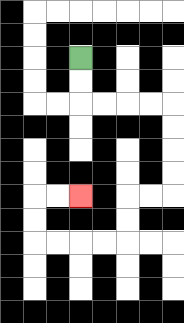{'start': '[3, 2]', 'end': '[3, 8]', 'path_directions': 'D,D,R,R,R,R,D,D,D,D,L,L,D,D,L,L,L,L,U,U,R,R', 'path_coordinates': '[[3, 2], [3, 3], [3, 4], [4, 4], [5, 4], [6, 4], [7, 4], [7, 5], [7, 6], [7, 7], [7, 8], [6, 8], [5, 8], [5, 9], [5, 10], [4, 10], [3, 10], [2, 10], [1, 10], [1, 9], [1, 8], [2, 8], [3, 8]]'}